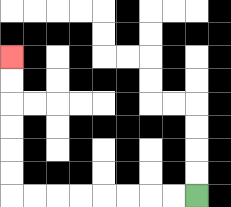{'start': '[8, 8]', 'end': '[0, 2]', 'path_directions': 'L,L,L,L,L,L,L,L,U,U,U,U,U,U', 'path_coordinates': '[[8, 8], [7, 8], [6, 8], [5, 8], [4, 8], [3, 8], [2, 8], [1, 8], [0, 8], [0, 7], [0, 6], [0, 5], [0, 4], [0, 3], [0, 2]]'}